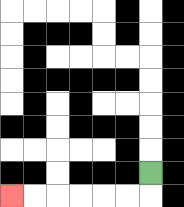{'start': '[6, 7]', 'end': '[0, 8]', 'path_directions': 'D,L,L,L,L,L,L', 'path_coordinates': '[[6, 7], [6, 8], [5, 8], [4, 8], [3, 8], [2, 8], [1, 8], [0, 8]]'}